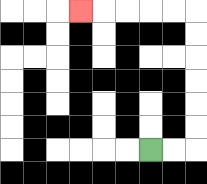{'start': '[6, 6]', 'end': '[3, 0]', 'path_directions': 'R,R,U,U,U,U,U,U,L,L,L,L,L', 'path_coordinates': '[[6, 6], [7, 6], [8, 6], [8, 5], [8, 4], [8, 3], [8, 2], [8, 1], [8, 0], [7, 0], [6, 0], [5, 0], [4, 0], [3, 0]]'}